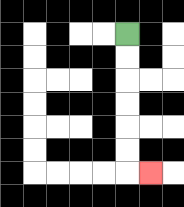{'start': '[5, 1]', 'end': '[6, 7]', 'path_directions': 'D,D,D,D,D,D,R', 'path_coordinates': '[[5, 1], [5, 2], [5, 3], [5, 4], [5, 5], [5, 6], [5, 7], [6, 7]]'}